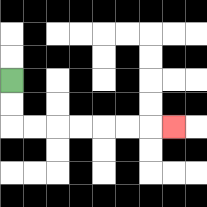{'start': '[0, 3]', 'end': '[7, 5]', 'path_directions': 'D,D,R,R,R,R,R,R,R', 'path_coordinates': '[[0, 3], [0, 4], [0, 5], [1, 5], [2, 5], [3, 5], [4, 5], [5, 5], [6, 5], [7, 5]]'}